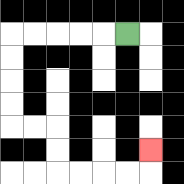{'start': '[5, 1]', 'end': '[6, 6]', 'path_directions': 'L,L,L,L,L,D,D,D,D,R,R,D,D,R,R,R,R,U', 'path_coordinates': '[[5, 1], [4, 1], [3, 1], [2, 1], [1, 1], [0, 1], [0, 2], [0, 3], [0, 4], [0, 5], [1, 5], [2, 5], [2, 6], [2, 7], [3, 7], [4, 7], [5, 7], [6, 7], [6, 6]]'}